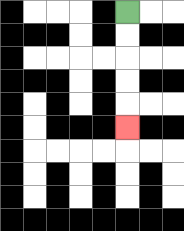{'start': '[5, 0]', 'end': '[5, 5]', 'path_directions': 'D,D,D,D,D', 'path_coordinates': '[[5, 0], [5, 1], [5, 2], [5, 3], [5, 4], [5, 5]]'}